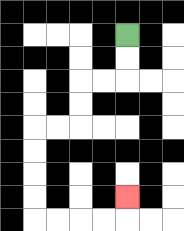{'start': '[5, 1]', 'end': '[5, 8]', 'path_directions': 'D,D,L,L,D,D,L,L,D,D,D,D,R,R,R,R,U', 'path_coordinates': '[[5, 1], [5, 2], [5, 3], [4, 3], [3, 3], [3, 4], [3, 5], [2, 5], [1, 5], [1, 6], [1, 7], [1, 8], [1, 9], [2, 9], [3, 9], [4, 9], [5, 9], [5, 8]]'}